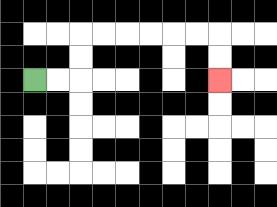{'start': '[1, 3]', 'end': '[9, 3]', 'path_directions': 'R,R,U,U,R,R,R,R,R,R,D,D', 'path_coordinates': '[[1, 3], [2, 3], [3, 3], [3, 2], [3, 1], [4, 1], [5, 1], [6, 1], [7, 1], [8, 1], [9, 1], [9, 2], [9, 3]]'}